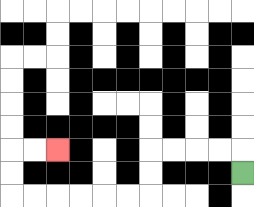{'start': '[10, 7]', 'end': '[2, 6]', 'path_directions': 'U,L,L,L,L,D,D,L,L,L,L,L,L,U,U,R,R', 'path_coordinates': '[[10, 7], [10, 6], [9, 6], [8, 6], [7, 6], [6, 6], [6, 7], [6, 8], [5, 8], [4, 8], [3, 8], [2, 8], [1, 8], [0, 8], [0, 7], [0, 6], [1, 6], [2, 6]]'}